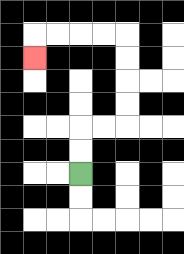{'start': '[3, 7]', 'end': '[1, 2]', 'path_directions': 'U,U,R,R,U,U,U,U,L,L,L,L,D', 'path_coordinates': '[[3, 7], [3, 6], [3, 5], [4, 5], [5, 5], [5, 4], [5, 3], [5, 2], [5, 1], [4, 1], [3, 1], [2, 1], [1, 1], [1, 2]]'}